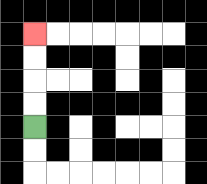{'start': '[1, 5]', 'end': '[1, 1]', 'path_directions': 'U,U,U,U', 'path_coordinates': '[[1, 5], [1, 4], [1, 3], [1, 2], [1, 1]]'}